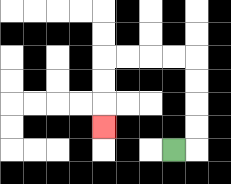{'start': '[7, 6]', 'end': '[4, 5]', 'path_directions': 'R,U,U,U,U,L,L,L,L,D,D,D', 'path_coordinates': '[[7, 6], [8, 6], [8, 5], [8, 4], [8, 3], [8, 2], [7, 2], [6, 2], [5, 2], [4, 2], [4, 3], [4, 4], [4, 5]]'}